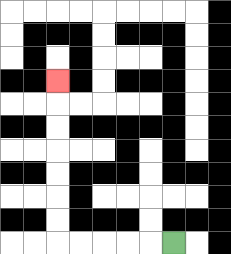{'start': '[7, 10]', 'end': '[2, 3]', 'path_directions': 'L,L,L,L,L,U,U,U,U,U,U,U', 'path_coordinates': '[[7, 10], [6, 10], [5, 10], [4, 10], [3, 10], [2, 10], [2, 9], [2, 8], [2, 7], [2, 6], [2, 5], [2, 4], [2, 3]]'}